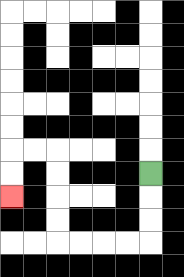{'start': '[6, 7]', 'end': '[0, 8]', 'path_directions': 'D,D,D,L,L,L,L,U,U,U,U,L,L,D,D', 'path_coordinates': '[[6, 7], [6, 8], [6, 9], [6, 10], [5, 10], [4, 10], [3, 10], [2, 10], [2, 9], [2, 8], [2, 7], [2, 6], [1, 6], [0, 6], [0, 7], [0, 8]]'}